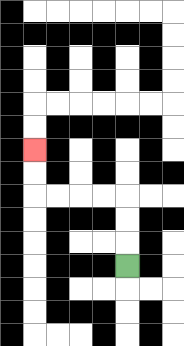{'start': '[5, 11]', 'end': '[1, 6]', 'path_directions': 'U,U,U,L,L,L,L,U,U', 'path_coordinates': '[[5, 11], [5, 10], [5, 9], [5, 8], [4, 8], [3, 8], [2, 8], [1, 8], [1, 7], [1, 6]]'}